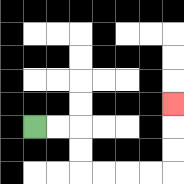{'start': '[1, 5]', 'end': '[7, 4]', 'path_directions': 'R,R,D,D,R,R,R,R,U,U,U', 'path_coordinates': '[[1, 5], [2, 5], [3, 5], [3, 6], [3, 7], [4, 7], [5, 7], [6, 7], [7, 7], [7, 6], [7, 5], [7, 4]]'}